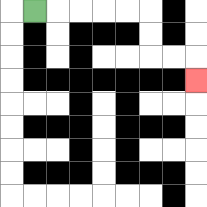{'start': '[1, 0]', 'end': '[8, 3]', 'path_directions': 'R,R,R,R,R,D,D,R,R,D', 'path_coordinates': '[[1, 0], [2, 0], [3, 0], [4, 0], [5, 0], [6, 0], [6, 1], [6, 2], [7, 2], [8, 2], [8, 3]]'}